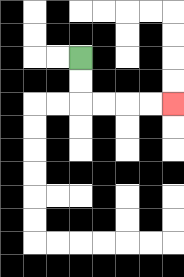{'start': '[3, 2]', 'end': '[7, 4]', 'path_directions': 'D,D,R,R,R,R', 'path_coordinates': '[[3, 2], [3, 3], [3, 4], [4, 4], [5, 4], [6, 4], [7, 4]]'}